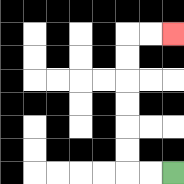{'start': '[7, 7]', 'end': '[7, 1]', 'path_directions': 'L,L,U,U,U,U,U,U,R,R', 'path_coordinates': '[[7, 7], [6, 7], [5, 7], [5, 6], [5, 5], [5, 4], [5, 3], [5, 2], [5, 1], [6, 1], [7, 1]]'}